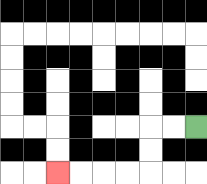{'start': '[8, 5]', 'end': '[2, 7]', 'path_directions': 'L,L,D,D,L,L,L,L', 'path_coordinates': '[[8, 5], [7, 5], [6, 5], [6, 6], [6, 7], [5, 7], [4, 7], [3, 7], [2, 7]]'}